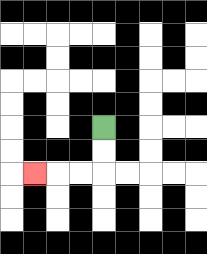{'start': '[4, 5]', 'end': '[1, 7]', 'path_directions': 'D,D,L,L,L', 'path_coordinates': '[[4, 5], [4, 6], [4, 7], [3, 7], [2, 7], [1, 7]]'}